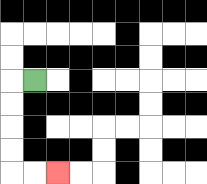{'start': '[1, 3]', 'end': '[2, 7]', 'path_directions': 'L,D,D,D,D,R,R', 'path_coordinates': '[[1, 3], [0, 3], [0, 4], [0, 5], [0, 6], [0, 7], [1, 7], [2, 7]]'}